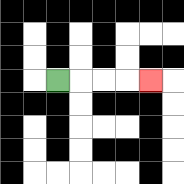{'start': '[2, 3]', 'end': '[6, 3]', 'path_directions': 'R,R,R,R', 'path_coordinates': '[[2, 3], [3, 3], [4, 3], [5, 3], [6, 3]]'}